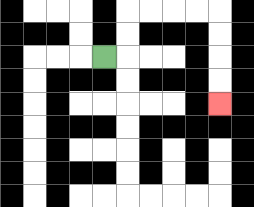{'start': '[4, 2]', 'end': '[9, 4]', 'path_directions': 'R,U,U,R,R,R,R,D,D,D,D', 'path_coordinates': '[[4, 2], [5, 2], [5, 1], [5, 0], [6, 0], [7, 0], [8, 0], [9, 0], [9, 1], [9, 2], [9, 3], [9, 4]]'}